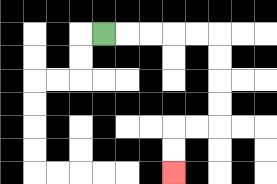{'start': '[4, 1]', 'end': '[7, 7]', 'path_directions': 'R,R,R,R,R,D,D,D,D,L,L,D,D', 'path_coordinates': '[[4, 1], [5, 1], [6, 1], [7, 1], [8, 1], [9, 1], [9, 2], [9, 3], [9, 4], [9, 5], [8, 5], [7, 5], [7, 6], [7, 7]]'}